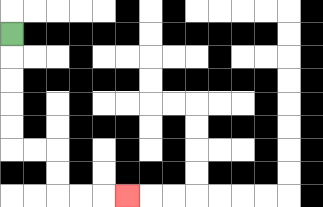{'start': '[0, 1]', 'end': '[5, 8]', 'path_directions': 'D,D,D,D,D,R,R,D,D,R,R,R', 'path_coordinates': '[[0, 1], [0, 2], [0, 3], [0, 4], [0, 5], [0, 6], [1, 6], [2, 6], [2, 7], [2, 8], [3, 8], [4, 8], [5, 8]]'}